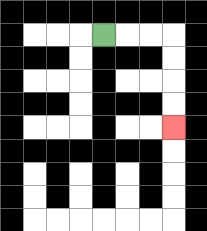{'start': '[4, 1]', 'end': '[7, 5]', 'path_directions': 'R,R,R,D,D,D,D', 'path_coordinates': '[[4, 1], [5, 1], [6, 1], [7, 1], [7, 2], [7, 3], [7, 4], [7, 5]]'}